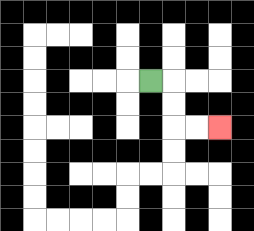{'start': '[6, 3]', 'end': '[9, 5]', 'path_directions': 'R,D,D,R,R', 'path_coordinates': '[[6, 3], [7, 3], [7, 4], [7, 5], [8, 5], [9, 5]]'}